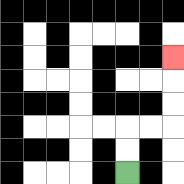{'start': '[5, 7]', 'end': '[7, 2]', 'path_directions': 'U,U,R,R,U,U,U', 'path_coordinates': '[[5, 7], [5, 6], [5, 5], [6, 5], [7, 5], [7, 4], [7, 3], [7, 2]]'}